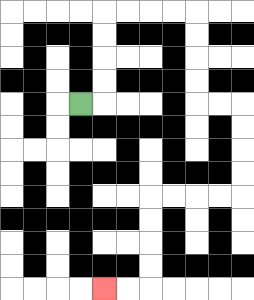{'start': '[3, 4]', 'end': '[4, 12]', 'path_directions': 'R,U,U,U,U,R,R,R,R,D,D,D,D,R,R,D,D,D,D,L,L,L,L,D,D,D,D,L,L', 'path_coordinates': '[[3, 4], [4, 4], [4, 3], [4, 2], [4, 1], [4, 0], [5, 0], [6, 0], [7, 0], [8, 0], [8, 1], [8, 2], [8, 3], [8, 4], [9, 4], [10, 4], [10, 5], [10, 6], [10, 7], [10, 8], [9, 8], [8, 8], [7, 8], [6, 8], [6, 9], [6, 10], [6, 11], [6, 12], [5, 12], [4, 12]]'}